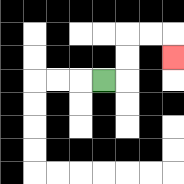{'start': '[4, 3]', 'end': '[7, 2]', 'path_directions': 'R,U,U,R,R,D', 'path_coordinates': '[[4, 3], [5, 3], [5, 2], [5, 1], [6, 1], [7, 1], [7, 2]]'}